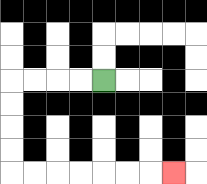{'start': '[4, 3]', 'end': '[7, 7]', 'path_directions': 'L,L,L,L,D,D,D,D,R,R,R,R,R,R,R', 'path_coordinates': '[[4, 3], [3, 3], [2, 3], [1, 3], [0, 3], [0, 4], [0, 5], [0, 6], [0, 7], [1, 7], [2, 7], [3, 7], [4, 7], [5, 7], [6, 7], [7, 7]]'}